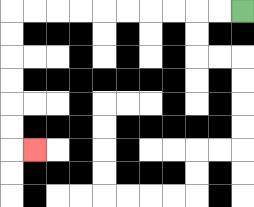{'start': '[10, 0]', 'end': '[1, 6]', 'path_directions': 'L,L,L,L,L,L,L,L,L,L,D,D,D,D,D,D,R', 'path_coordinates': '[[10, 0], [9, 0], [8, 0], [7, 0], [6, 0], [5, 0], [4, 0], [3, 0], [2, 0], [1, 0], [0, 0], [0, 1], [0, 2], [0, 3], [0, 4], [0, 5], [0, 6], [1, 6]]'}